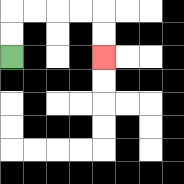{'start': '[0, 2]', 'end': '[4, 2]', 'path_directions': 'U,U,R,R,R,R,D,D', 'path_coordinates': '[[0, 2], [0, 1], [0, 0], [1, 0], [2, 0], [3, 0], [4, 0], [4, 1], [4, 2]]'}